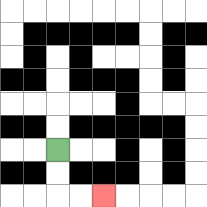{'start': '[2, 6]', 'end': '[4, 8]', 'path_directions': 'D,D,R,R', 'path_coordinates': '[[2, 6], [2, 7], [2, 8], [3, 8], [4, 8]]'}